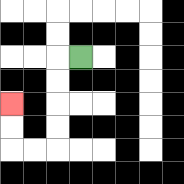{'start': '[3, 2]', 'end': '[0, 4]', 'path_directions': 'L,D,D,D,D,L,L,U,U', 'path_coordinates': '[[3, 2], [2, 2], [2, 3], [2, 4], [2, 5], [2, 6], [1, 6], [0, 6], [0, 5], [0, 4]]'}